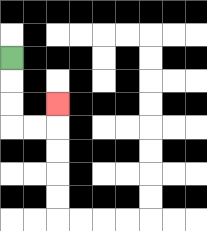{'start': '[0, 2]', 'end': '[2, 4]', 'path_directions': 'D,D,D,R,R,U', 'path_coordinates': '[[0, 2], [0, 3], [0, 4], [0, 5], [1, 5], [2, 5], [2, 4]]'}